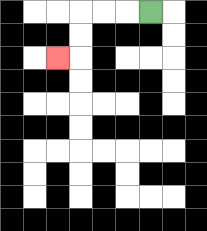{'start': '[6, 0]', 'end': '[2, 2]', 'path_directions': 'L,L,L,D,D,L', 'path_coordinates': '[[6, 0], [5, 0], [4, 0], [3, 0], [3, 1], [3, 2], [2, 2]]'}